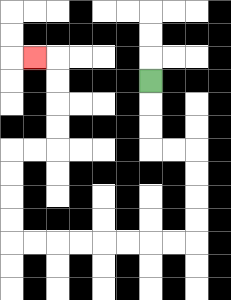{'start': '[6, 3]', 'end': '[1, 2]', 'path_directions': 'D,D,D,R,R,D,D,D,D,L,L,L,L,L,L,L,L,U,U,U,U,R,R,U,U,U,U,L', 'path_coordinates': '[[6, 3], [6, 4], [6, 5], [6, 6], [7, 6], [8, 6], [8, 7], [8, 8], [8, 9], [8, 10], [7, 10], [6, 10], [5, 10], [4, 10], [3, 10], [2, 10], [1, 10], [0, 10], [0, 9], [0, 8], [0, 7], [0, 6], [1, 6], [2, 6], [2, 5], [2, 4], [2, 3], [2, 2], [1, 2]]'}